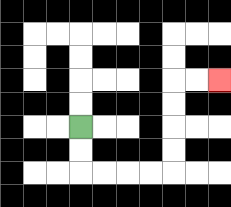{'start': '[3, 5]', 'end': '[9, 3]', 'path_directions': 'D,D,R,R,R,R,U,U,U,U,R,R', 'path_coordinates': '[[3, 5], [3, 6], [3, 7], [4, 7], [5, 7], [6, 7], [7, 7], [7, 6], [7, 5], [7, 4], [7, 3], [8, 3], [9, 3]]'}